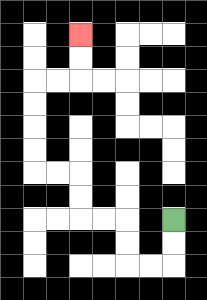{'start': '[7, 9]', 'end': '[3, 1]', 'path_directions': 'D,D,L,L,U,U,L,L,U,U,L,L,U,U,U,U,R,R,U,U', 'path_coordinates': '[[7, 9], [7, 10], [7, 11], [6, 11], [5, 11], [5, 10], [5, 9], [4, 9], [3, 9], [3, 8], [3, 7], [2, 7], [1, 7], [1, 6], [1, 5], [1, 4], [1, 3], [2, 3], [3, 3], [3, 2], [3, 1]]'}